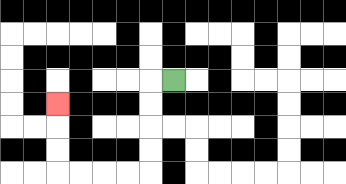{'start': '[7, 3]', 'end': '[2, 4]', 'path_directions': 'L,D,D,D,D,L,L,L,L,U,U,U', 'path_coordinates': '[[7, 3], [6, 3], [6, 4], [6, 5], [6, 6], [6, 7], [5, 7], [4, 7], [3, 7], [2, 7], [2, 6], [2, 5], [2, 4]]'}